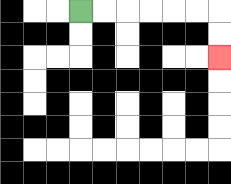{'start': '[3, 0]', 'end': '[9, 2]', 'path_directions': 'R,R,R,R,R,R,D,D', 'path_coordinates': '[[3, 0], [4, 0], [5, 0], [6, 0], [7, 0], [8, 0], [9, 0], [9, 1], [9, 2]]'}